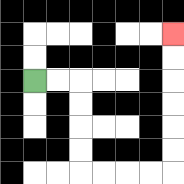{'start': '[1, 3]', 'end': '[7, 1]', 'path_directions': 'R,R,D,D,D,D,R,R,R,R,U,U,U,U,U,U', 'path_coordinates': '[[1, 3], [2, 3], [3, 3], [3, 4], [3, 5], [3, 6], [3, 7], [4, 7], [5, 7], [6, 7], [7, 7], [7, 6], [7, 5], [7, 4], [7, 3], [7, 2], [7, 1]]'}